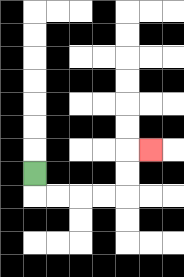{'start': '[1, 7]', 'end': '[6, 6]', 'path_directions': 'D,R,R,R,R,U,U,R', 'path_coordinates': '[[1, 7], [1, 8], [2, 8], [3, 8], [4, 8], [5, 8], [5, 7], [5, 6], [6, 6]]'}